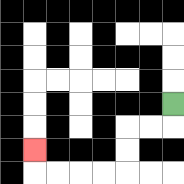{'start': '[7, 4]', 'end': '[1, 6]', 'path_directions': 'D,L,L,D,D,L,L,L,L,U', 'path_coordinates': '[[7, 4], [7, 5], [6, 5], [5, 5], [5, 6], [5, 7], [4, 7], [3, 7], [2, 7], [1, 7], [1, 6]]'}